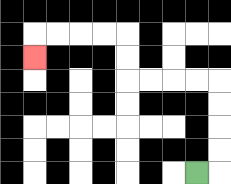{'start': '[8, 7]', 'end': '[1, 2]', 'path_directions': 'R,U,U,U,U,L,L,L,L,U,U,L,L,L,L,D', 'path_coordinates': '[[8, 7], [9, 7], [9, 6], [9, 5], [9, 4], [9, 3], [8, 3], [7, 3], [6, 3], [5, 3], [5, 2], [5, 1], [4, 1], [3, 1], [2, 1], [1, 1], [1, 2]]'}